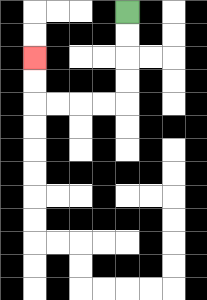{'start': '[5, 0]', 'end': '[1, 2]', 'path_directions': 'D,D,D,D,L,L,L,L,U,U', 'path_coordinates': '[[5, 0], [5, 1], [5, 2], [5, 3], [5, 4], [4, 4], [3, 4], [2, 4], [1, 4], [1, 3], [1, 2]]'}